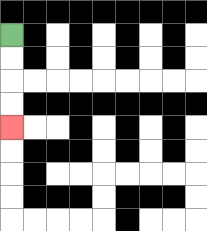{'start': '[0, 1]', 'end': '[0, 5]', 'path_directions': 'D,D,D,D', 'path_coordinates': '[[0, 1], [0, 2], [0, 3], [0, 4], [0, 5]]'}